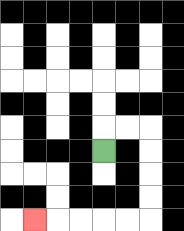{'start': '[4, 6]', 'end': '[1, 9]', 'path_directions': 'U,R,R,D,D,D,D,L,L,L,L,L', 'path_coordinates': '[[4, 6], [4, 5], [5, 5], [6, 5], [6, 6], [6, 7], [6, 8], [6, 9], [5, 9], [4, 9], [3, 9], [2, 9], [1, 9]]'}